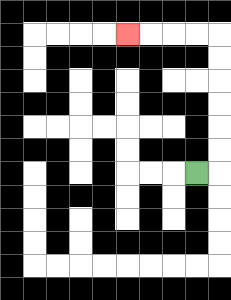{'start': '[8, 7]', 'end': '[5, 1]', 'path_directions': 'R,U,U,U,U,U,U,L,L,L,L', 'path_coordinates': '[[8, 7], [9, 7], [9, 6], [9, 5], [9, 4], [9, 3], [9, 2], [9, 1], [8, 1], [7, 1], [6, 1], [5, 1]]'}